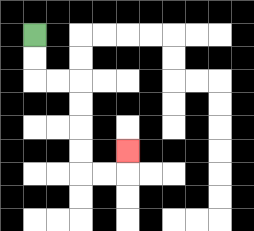{'start': '[1, 1]', 'end': '[5, 6]', 'path_directions': 'D,D,R,R,D,D,D,D,R,R,U', 'path_coordinates': '[[1, 1], [1, 2], [1, 3], [2, 3], [3, 3], [3, 4], [3, 5], [3, 6], [3, 7], [4, 7], [5, 7], [5, 6]]'}